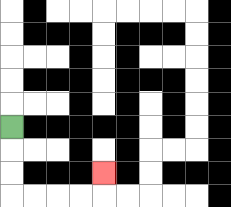{'start': '[0, 5]', 'end': '[4, 7]', 'path_directions': 'D,D,D,R,R,R,R,U', 'path_coordinates': '[[0, 5], [0, 6], [0, 7], [0, 8], [1, 8], [2, 8], [3, 8], [4, 8], [4, 7]]'}